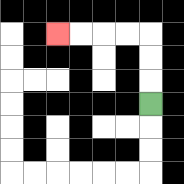{'start': '[6, 4]', 'end': '[2, 1]', 'path_directions': 'U,U,U,L,L,L,L', 'path_coordinates': '[[6, 4], [6, 3], [6, 2], [6, 1], [5, 1], [4, 1], [3, 1], [2, 1]]'}